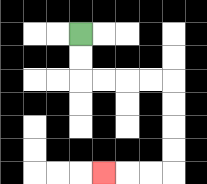{'start': '[3, 1]', 'end': '[4, 7]', 'path_directions': 'D,D,R,R,R,R,D,D,D,D,L,L,L', 'path_coordinates': '[[3, 1], [3, 2], [3, 3], [4, 3], [5, 3], [6, 3], [7, 3], [7, 4], [7, 5], [7, 6], [7, 7], [6, 7], [5, 7], [4, 7]]'}